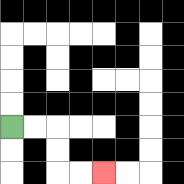{'start': '[0, 5]', 'end': '[4, 7]', 'path_directions': 'R,R,D,D,R,R', 'path_coordinates': '[[0, 5], [1, 5], [2, 5], [2, 6], [2, 7], [3, 7], [4, 7]]'}